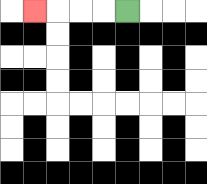{'start': '[5, 0]', 'end': '[1, 0]', 'path_directions': 'L,L,L,L', 'path_coordinates': '[[5, 0], [4, 0], [3, 0], [2, 0], [1, 0]]'}